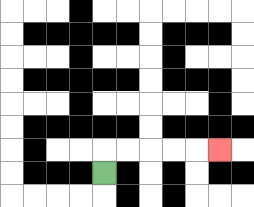{'start': '[4, 7]', 'end': '[9, 6]', 'path_directions': 'U,R,R,R,R,R', 'path_coordinates': '[[4, 7], [4, 6], [5, 6], [6, 6], [7, 6], [8, 6], [9, 6]]'}